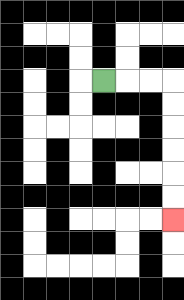{'start': '[4, 3]', 'end': '[7, 9]', 'path_directions': 'R,R,R,D,D,D,D,D,D', 'path_coordinates': '[[4, 3], [5, 3], [6, 3], [7, 3], [7, 4], [7, 5], [7, 6], [7, 7], [7, 8], [7, 9]]'}